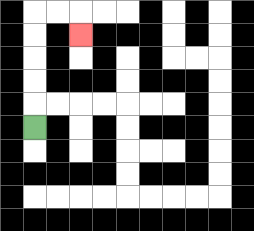{'start': '[1, 5]', 'end': '[3, 1]', 'path_directions': 'U,U,U,U,U,R,R,D', 'path_coordinates': '[[1, 5], [1, 4], [1, 3], [1, 2], [1, 1], [1, 0], [2, 0], [3, 0], [3, 1]]'}